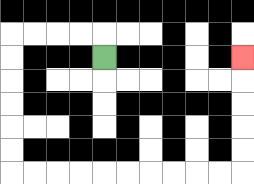{'start': '[4, 2]', 'end': '[10, 2]', 'path_directions': 'U,L,L,L,L,D,D,D,D,D,D,R,R,R,R,R,R,R,R,R,R,U,U,U,U,U', 'path_coordinates': '[[4, 2], [4, 1], [3, 1], [2, 1], [1, 1], [0, 1], [0, 2], [0, 3], [0, 4], [0, 5], [0, 6], [0, 7], [1, 7], [2, 7], [3, 7], [4, 7], [5, 7], [6, 7], [7, 7], [8, 7], [9, 7], [10, 7], [10, 6], [10, 5], [10, 4], [10, 3], [10, 2]]'}